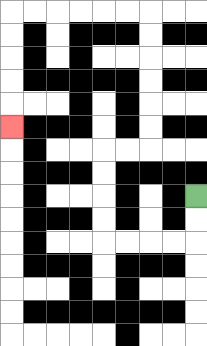{'start': '[8, 8]', 'end': '[0, 5]', 'path_directions': 'D,D,L,L,L,L,U,U,U,U,R,R,U,U,U,U,U,U,L,L,L,L,L,L,D,D,D,D,D', 'path_coordinates': '[[8, 8], [8, 9], [8, 10], [7, 10], [6, 10], [5, 10], [4, 10], [4, 9], [4, 8], [4, 7], [4, 6], [5, 6], [6, 6], [6, 5], [6, 4], [6, 3], [6, 2], [6, 1], [6, 0], [5, 0], [4, 0], [3, 0], [2, 0], [1, 0], [0, 0], [0, 1], [0, 2], [0, 3], [0, 4], [0, 5]]'}